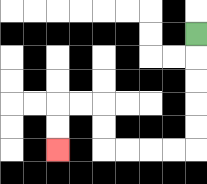{'start': '[8, 1]', 'end': '[2, 6]', 'path_directions': 'D,D,D,D,D,L,L,L,L,U,U,L,L,D,D', 'path_coordinates': '[[8, 1], [8, 2], [8, 3], [8, 4], [8, 5], [8, 6], [7, 6], [6, 6], [5, 6], [4, 6], [4, 5], [4, 4], [3, 4], [2, 4], [2, 5], [2, 6]]'}